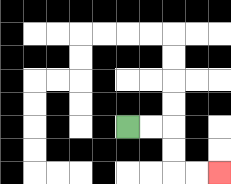{'start': '[5, 5]', 'end': '[9, 7]', 'path_directions': 'R,R,D,D,R,R', 'path_coordinates': '[[5, 5], [6, 5], [7, 5], [7, 6], [7, 7], [8, 7], [9, 7]]'}